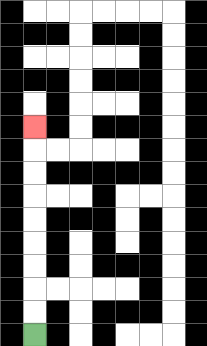{'start': '[1, 14]', 'end': '[1, 5]', 'path_directions': 'U,U,U,U,U,U,U,U,U', 'path_coordinates': '[[1, 14], [1, 13], [1, 12], [1, 11], [1, 10], [1, 9], [1, 8], [1, 7], [1, 6], [1, 5]]'}